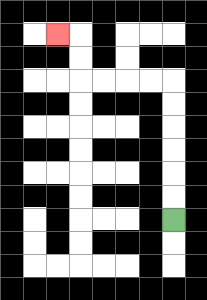{'start': '[7, 9]', 'end': '[2, 1]', 'path_directions': 'U,U,U,U,U,U,L,L,L,L,U,U,L', 'path_coordinates': '[[7, 9], [7, 8], [7, 7], [7, 6], [7, 5], [7, 4], [7, 3], [6, 3], [5, 3], [4, 3], [3, 3], [3, 2], [3, 1], [2, 1]]'}